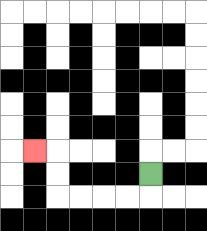{'start': '[6, 7]', 'end': '[1, 6]', 'path_directions': 'D,L,L,L,L,U,U,L', 'path_coordinates': '[[6, 7], [6, 8], [5, 8], [4, 8], [3, 8], [2, 8], [2, 7], [2, 6], [1, 6]]'}